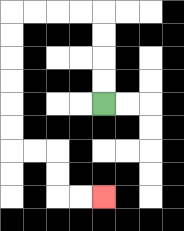{'start': '[4, 4]', 'end': '[4, 8]', 'path_directions': 'U,U,U,U,L,L,L,L,D,D,D,D,D,D,R,R,D,D,R,R', 'path_coordinates': '[[4, 4], [4, 3], [4, 2], [4, 1], [4, 0], [3, 0], [2, 0], [1, 0], [0, 0], [0, 1], [0, 2], [0, 3], [0, 4], [0, 5], [0, 6], [1, 6], [2, 6], [2, 7], [2, 8], [3, 8], [4, 8]]'}